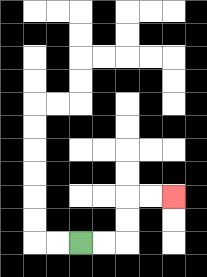{'start': '[3, 10]', 'end': '[7, 8]', 'path_directions': 'R,R,U,U,R,R', 'path_coordinates': '[[3, 10], [4, 10], [5, 10], [5, 9], [5, 8], [6, 8], [7, 8]]'}